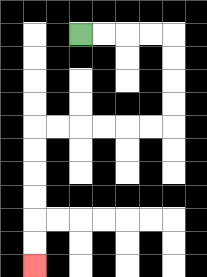{'start': '[3, 1]', 'end': '[1, 11]', 'path_directions': 'R,R,R,R,D,D,D,D,L,L,L,L,L,L,D,D,D,D,D,D', 'path_coordinates': '[[3, 1], [4, 1], [5, 1], [6, 1], [7, 1], [7, 2], [7, 3], [7, 4], [7, 5], [6, 5], [5, 5], [4, 5], [3, 5], [2, 5], [1, 5], [1, 6], [1, 7], [1, 8], [1, 9], [1, 10], [1, 11]]'}